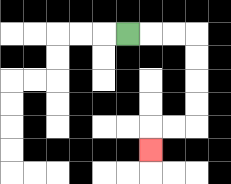{'start': '[5, 1]', 'end': '[6, 6]', 'path_directions': 'R,R,R,D,D,D,D,L,L,D', 'path_coordinates': '[[5, 1], [6, 1], [7, 1], [8, 1], [8, 2], [8, 3], [8, 4], [8, 5], [7, 5], [6, 5], [6, 6]]'}